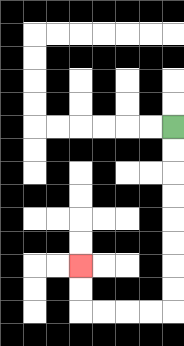{'start': '[7, 5]', 'end': '[3, 11]', 'path_directions': 'D,D,D,D,D,D,D,D,L,L,L,L,U,U', 'path_coordinates': '[[7, 5], [7, 6], [7, 7], [7, 8], [7, 9], [7, 10], [7, 11], [7, 12], [7, 13], [6, 13], [5, 13], [4, 13], [3, 13], [3, 12], [3, 11]]'}